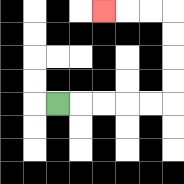{'start': '[2, 4]', 'end': '[4, 0]', 'path_directions': 'R,R,R,R,R,U,U,U,U,L,L,L', 'path_coordinates': '[[2, 4], [3, 4], [4, 4], [5, 4], [6, 4], [7, 4], [7, 3], [7, 2], [7, 1], [7, 0], [6, 0], [5, 0], [4, 0]]'}